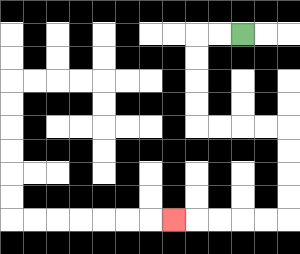{'start': '[10, 1]', 'end': '[7, 9]', 'path_directions': 'L,L,D,D,D,D,R,R,R,R,D,D,D,D,L,L,L,L,L', 'path_coordinates': '[[10, 1], [9, 1], [8, 1], [8, 2], [8, 3], [8, 4], [8, 5], [9, 5], [10, 5], [11, 5], [12, 5], [12, 6], [12, 7], [12, 8], [12, 9], [11, 9], [10, 9], [9, 9], [8, 9], [7, 9]]'}